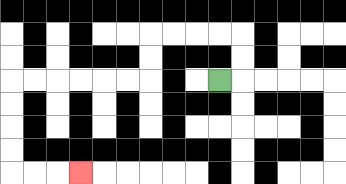{'start': '[9, 3]', 'end': '[3, 7]', 'path_directions': 'R,U,U,L,L,L,L,D,D,L,L,L,L,L,L,D,D,D,D,R,R,R', 'path_coordinates': '[[9, 3], [10, 3], [10, 2], [10, 1], [9, 1], [8, 1], [7, 1], [6, 1], [6, 2], [6, 3], [5, 3], [4, 3], [3, 3], [2, 3], [1, 3], [0, 3], [0, 4], [0, 5], [0, 6], [0, 7], [1, 7], [2, 7], [3, 7]]'}